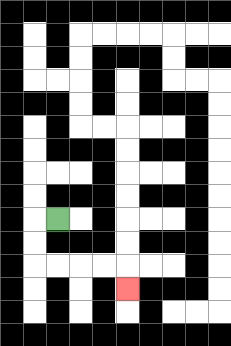{'start': '[2, 9]', 'end': '[5, 12]', 'path_directions': 'L,D,D,R,R,R,R,D', 'path_coordinates': '[[2, 9], [1, 9], [1, 10], [1, 11], [2, 11], [3, 11], [4, 11], [5, 11], [5, 12]]'}